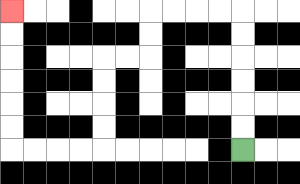{'start': '[10, 6]', 'end': '[0, 0]', 'path_directions': 'U,U,U,U,U,U,L,L,L,L,D,D,L,L,D,D,D,D,L,L,L,L,U,U,U,U,U,U', 'path_coordinates': '[[10, 6], [10, 5], [10, 4], [10, 3], [10, 2], [10, 1], [10, 0], [9, 0], [8, 0], [7, 0], [6, 0], [6, 1], [6, 2], [5, 2], [4, 2], [4, 3], [4, 4], [4, 5], [4, 6], [3, 6], [2, 6], [1, 6], [0, 6], [0, 5], [0, 4], [0, 3], [0, 2], [0, 1], [0, 0]]'}